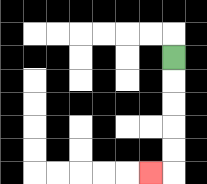{'start': '[7, 2]', 'end': '[6, 7]', 'path_directions': 'D,D,D,D,D,L', 'path_coordinates': '[[7, 2], [7, 3], [7, 4], [7, 5], [7, 6], [7, 7], [6, 7]]'}